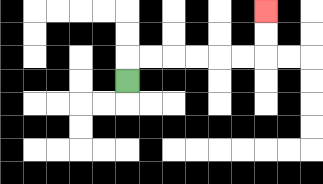{'start': '[5, 3]', 'end': '[11, 0]', 'path_directions': 'U,R,R,R,R,R,R,U,U', 'path_coordinates': '[[5, 3], [5, 2], [6, 2], [7, 2], [8, 2], [9, 2], [10, 2], [11, 2], [11, 1], [11, 0]]'}